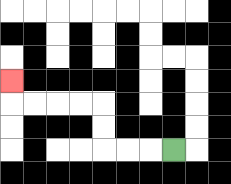{'start': '[7, 6]', 'end': '[0, 3]', 'path_directions': 'L,L,L,U,U,L,L,L,L,U', 'path_coordinates': '[[7, 6], [6, 6], [5, 6], [4, 6], [4, 5], [4, 4], [3, 4], [2, 4], [1, 4], [0, 4], [0, 3]]'}